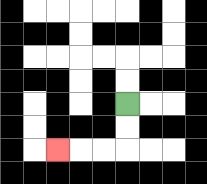{'start': '[5, 4]', 'end': '[2, 6]', 'path_directions': 'D,D,L,L,L', 'path_coordinates': '[[5, 4], [5, 5], [5, 6], [4, 6], [3, 6], [2, 6]]'}